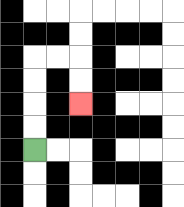{'start': '[1, 6]', 'end': '[3, 4]', 'path_directions': 'U,U,U,U,R,R,D,D', 'path_coordinates': '[[1, 6], [1, 5], [1, 4], [1, 3], [1, 2], [2, 2], [3, 2], [3, 3], [3, 4]]'}